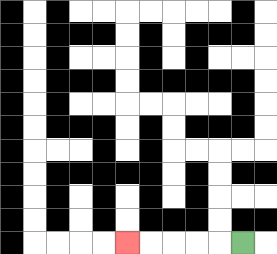{'start': '[10, 10]', 'end': '[5, 10]', 'path_directions': 'L,L,L,L,L', 'path_coordinates': '[[10, 10], [9, 10], [8, 10], [7, 10], [6, 10], [5, 10]]'}